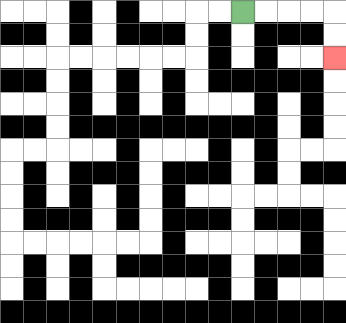{'start': '[10, 0]', 'end': '[14, 2]', 'path_directions': 'R,R,R,R,D,D', 'path_coordinates': '[[10, 0], [11, 0], [12, 0], [13, 0], [14, 0], [14, 1], [14, 2]]'}